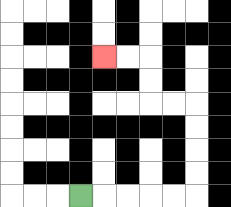{'start': '[3, 8]', 'end': '[4, 2]', 'path_directions': 'R,R,R,R,R,U,U,U,U,L,L,U,U,L,L', 'path_coordinates': '[[3, 8], [4, 8], [5, 8], [6, 8], [7, 8], [8, 8], [8, 7], [8, 6], [8, 5], [8, 4], [7, 4], [6, 4], [6, 3], [6, 2], [5, 2], [4, 2]]'}